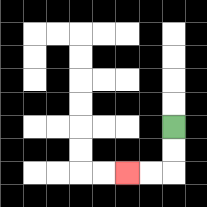{'start': '[7, 5]', 'end': '[5, 7]', 'path_directions': 'D,D,L,L', 'path_coordinates': '[[7, 5], [7, 6], [7, 7], [6, 7], [5, 7]]'}